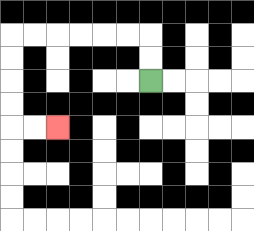{'start': '[6, 3]', 'end': '[2, 5]', 'path_directions': 'U,U,L,L,L,L,L,L,D,D,D,D,R,R', 'path_coordinates': '[[6, 3], [6, 2], [6, 1], [5, 1], [4, 1], [3, 1], [2, 1], [1, 1], [0, 1], [0, 2], [0, 3], [0, 4], [0, 5], [1, 5], [2, 5]]'}